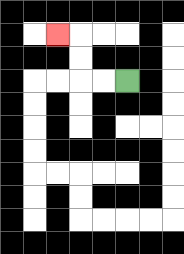{'start': '[5, 3]', 'end': '[2, 1]', 'path_directions': 'L,L,U,U,L', 'path_coordinates': '[[5, 3], [4, 3], [3, 3], [3, 2], [3, 1], [2, 1]]'}